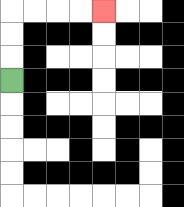{'start': '[0, 3]', 'end': '[4, 0]', 'path_directions': 'U,U,U,R,R,R,R', 'path_coordinates': '[[0, 3], [0, 2], [0, 1], [0, 0], [1, 0], [2, 0], [3, 0], [4, 0]]'}